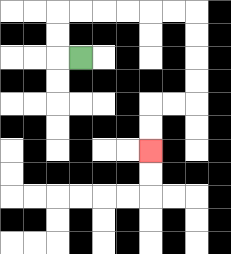{'start': '[3, 2]', 'end': '[6, 6]', 'path_directions': 'L,U,U,R,R,R,R,R,R,D,D,D,D,L,L,D,D', 'path_coordinates': '[[3, 2], [2, 2], [2, 1], [2, 0], [3, 0], [4, 0], [5, 0], [6, 0], [7, 0], [8, 0], [8, 1], [8, 2], [8, 3], [8, 4], [7, 4], [6, 4], [6, 5], [6, 6]]'}